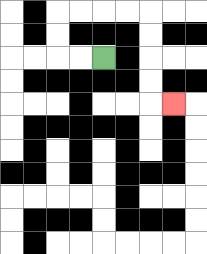{'start': '[4, 2]', 'end': '[7, 4]', 'path_directions': 'L,L,U,U,R,R,R,R,D,D,D,D,R', 'path_coordinates': '[[4, 2], [3, 2], [2, 2], [2, 1], [2, 0], [3, 0], [4, 0], [5, 0], [6, 0], [6, 1], [6, 2], [6, 3], [6, 4], [7, 4]]'}